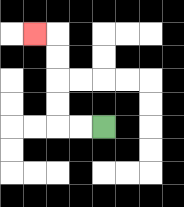{'start': '[4, 5]', 'end': '[1, 1]', 'path_directions': 'L,L,U,U,U,U,L', 'path_coordinates': '[[4, 5], [3, 5], [2, 5], [2, 4], [2, 3], [2, 2], [2, 1], [1, 1]]'}